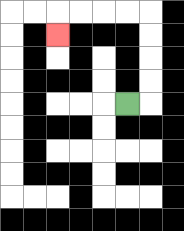{'start': '[5, 4]', 'end': '[2, 1]', 'path_directions': 'R,U,U,U,U,L,L,L,L,D', 'path_coordinates': '[[5, 4], [6, 4], [6, 3], [6, 2], [6, 1], [6, 0], [5, 0], [4, 0], [3, 0], [2, 0], [2, 1]]'}